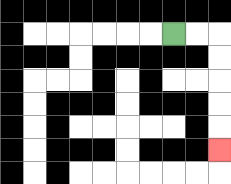{'start': '[7, 1]', 'end': '[9, 6]', 'path_directions': 'R,R,D,D,D,D,D', 'path_coordinates': '[[7, 1], [8, 1], [9, 1], [9, 2], [9, 3], [9, 4], [9, 5], [9, 6]]'}